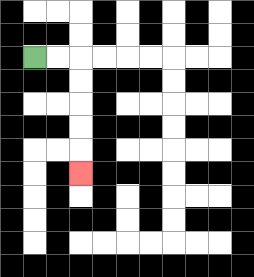{'start': '[1, 2]', 'end': '[3, 7]', 'path_directions': 'R,R,D,D,D,D,D', 'path_coordinates': '[[1, 2], [2, 2], [3, 2], [3, 3], [3, 4], [3, 5], [3, 6], [3, 7]]'}